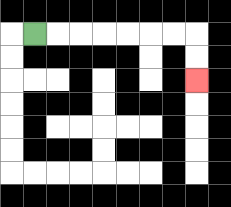{'start': '[1, 1]', 'end': '[8, 3]', 'path_directions': 'R,R,R,R,R,R,R,D,D', 'path_coordinates': '[[1, 1], [2, 1], [3, 1], [4, 1], [5, 1], [6, 1], [7, 1], [8, 1], [8, 2], [8, 3]]'}